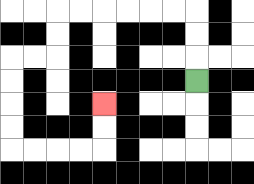{'start': '[8, 3]', 'end': '[4, 4]', 'path_directions': 'U,U,U,L,L,L,L,L,L,D,D,L,L,D,D,D,D,R,R,R,R,U,U', 'path_coordinates': '[[8, 3], [8, 2], [8, 1], [8, 0], [7, 0], [6, 0], [5, 0], [4, 0], [3, 0], [2, 0], [2, 1], [2, 2], [1, 2], [0, 2], [0, 3], [0, 4], [0, 5], [0, 6], [1, 6], [2, 6], [3, 6], [4, 6], [4, 5], [4, 4]]'}